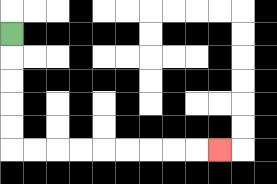{'start': '[0, 1]', 'end': '[9, 6]', 'path_directions': 'D,D,D,D,D,R,R,R,R,R,R,R,R,R', 'path_coordinates': '[[0, 1], [0, 2], [0, 3], [0, 4], [0, 5], [0, 6], [1, 6], [2, 6], [3, 6], [4, 6], [5, 6], [6, 6], [7, 6], [8, 6], [9, 6]]'}